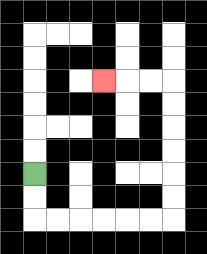{'start': '[1, 7]', 'end': '[4, 3]', 'path_directions': 'D,D,R,R,R,R,R,R,U,U,U,U,U,U,L,L,L', 'path_coordinates': '[[1, 7], [1, 8], [1, 9], [2, 9], [3, 9], [4, 9], [5, 9], [6, 9], [7, 9], [7, 8], [7, 7], [7, 6], [7, 5], [7, 4], [7, 3], [6, 3], [5, 3], [4, 3]]'}